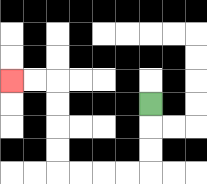{'start': '[6, 4]', 'end': '[0, 3]', 'path_directions': 'D,D,D,L,L,L,L,U,U,U,U,L,L', 'path_coordinates': '[[6, 4], [6, 5], [6, 6], [6, 7], [5, 7], [4, 7], [3, 7], [2, 7], [2, 6], [2, 5], [2, 4], [2, 3], [1, 3], [0, 3]]'}